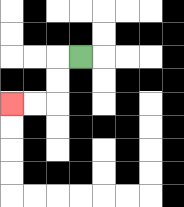{'start': '[3, 2]', 'end': '[0, 4]', 'path_directions': 'L,D,D,L,L', 'path_coordinates': '[[3, 2], [2, 2], [2, 3], [2, 4], [1, 4], [0, 4]]'}